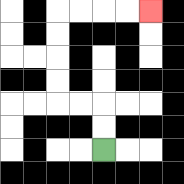{'start': '[4, 6]', 'end': '[6, 0]', 'path_directions': 'U,U,L,L,U,U,U,U,R,R,R,R', 'path_coordinates': '[[4, 6], [4, 5], [4, 4], [3, 4], [2, 4], [2, 3], [2, 2], [2, 1], [2, 0], [3, 0], [4, 0], [5, 0], [6, 0]]'}